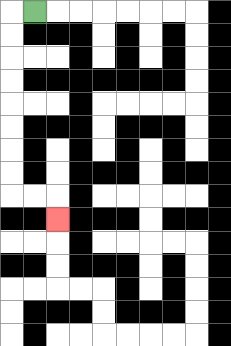{'start': '[1, 0]', 'end': '[2, 9]', 'path_directions': 'L,D,D,D,D,D,D,D,D,R,R,D', 'path_coordinates': '[[1, 0], [0, 0], [0, 1], [0, 2], [0, 3], [0, 4], [0, 5], [0, 6], [0, 7], [0, 8], [1, 8], [2, 8], [2, 9]]'}